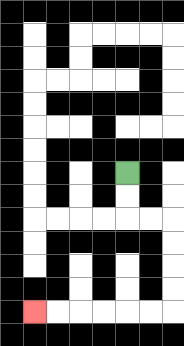{'start': '[5, 7]', 'end': '[1, 13]', 'path_directions': 'D,D,R,R,D,D,D,D,L,L,L,L,L,L', 'path_coordinates': '[[5, 7], [5, 8], [5, 9], [6, 9], [7, 9], [7, 10], [7, 11], [7, 12], [7, 13], [6, 13], [5, 13], [4, 13], [3, 13], [2, 13], [1, 13]]'}